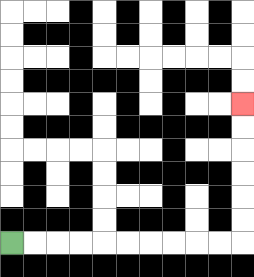{'start': '[0, 10]', 'end': '[10, 4]', 'path_directions': 'R,R,R,R,R,R,R,R,R,R,U,U,U,U,U,U', 'path_coordinates': '[[0, 10], [1, 10], [2, 10], [3, 10], [4, 10], [5, 10], [6, 10], [7, 10], [8, 10], [9, 10], [10, 10], [10, 9], [10, 8], [10, 7], [10, 6], [10, 5], [10, 4]]'}